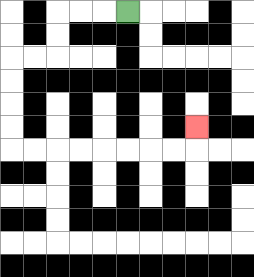{'start': '[5, 0]', 'end': '[8, 5]', 'path_directions': 'L,L,L,D,D,L,L,D,D,D,D,R,R,R,R,R,R,R,R,U', 'path_coordinates': '[[5, 0], [4, 0], [3, 0], [2, 0], [2, 1], [2, 2], [1, 2], [0, 2], [0, 3], [0, 4], [0, 5], [0, 6], [1, 6], [2, 6], [3, 6], [4, 6], [5, 6], [6, 6], [7, 6], [8, 6], [8, 5]]'}